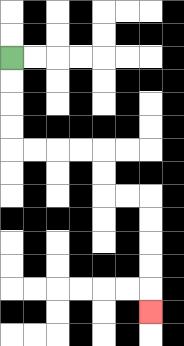{'start': '[0, 2]', 'end': '[6, 13]', 'path_directions': 'D,D,D,D,R,R,R,R,D,D,R,R,D,D,D,D,D', 'path_coordinates': '[[0, 2], [0, 3], [0, 4], [0, 5], [0, 6], [1, 6], [2, 6], [3, 6], [4, 6], [4, 7], [4, 8], [5, 8], [6, 8], [6, 9], [6, 10], [6, 11], [6, 12], [6, 13]]'}